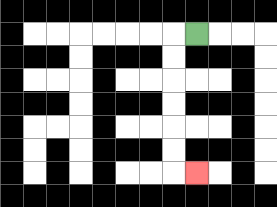{'start': '[8, 1]', 'end': '[8, 7]', 'path_directions': 'L,D,D,D,D,D,D,R', 'path_coordinates': '[[8, 1], [7, 1], [7, 2], [7, 3], [7, 4], [7, 5], [7, 6], [7, 7], [8, 7]]'}